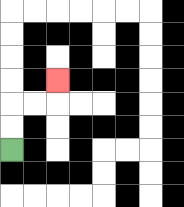{'start': '[0, 6]', 'end': '[2, 3]', 'path_directions': 'U,U,R,R,U', 'path_coordinates': '[[0, 6], [0, 5], [0, 4], [1, 4], [2, 4], [2, 3]]'}